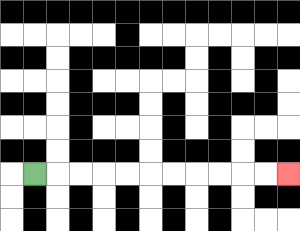{'start': '[1, 7]', 'end': '[12, 7]', 'path_directions': 'R,R,R,R,R,R,R,R,R,R,R', 'path_coordinates': '[[1, 7], [2, 7], [3, 7], [4, 7], [5, 7], [6, 7], [7, 7], [8, 7], [9, 7], [10, 7], [11, 7], [12, 7]]'}